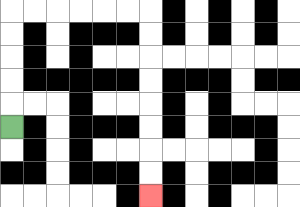{'start': '[0, 5]', 'end': '[6, 8]', 'path_directions': 'U,U,U,U,U,R,R,R,R,R,R,D,D,D,D,D,D,D,D', 'path_coordinates': '[[0, 5], [0, 4], [0, 3], [0, 2], [0, 1], [0, 0], [1, 0], [2, 0], [3, 0], [4, 0], [5, 0], [6, 0], [6, 1], [6, 2], [6, 3], [6, 4], [6, 5], [6, 6], [6, 7], [6, 8]]'}